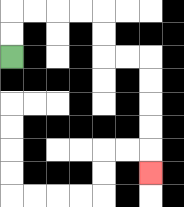{'start': '[0, 2]', 'end': '[6, 7]', 'path_directions': 'U,U,R,R,R,R,D,D,R,R,D,D,D,D,D', 'path_coordinates': '[[0, 2], [0, 1], [0, 0], [1, 0], [2, 0], [3, 0], [4, 0], [4, 1], [4, 2], [5, 2], [6, 2], [6, 3], [6, 4], [6, 5], [6, 6], [6, 7]]'}